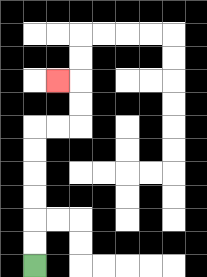{'start': '[1, 11]', 'end': '[2, 3]', 'path_directions': 'U,U,U,U,U,U,R,R,U,U,L', 'path_coordinates': '[[1, 11], [1, 10], [1, 9], [1, 8], [1, 7], [1, 6], [1, 5], [2, 5], [3, 5], [3, 4], [3, 3], [2, 3]]'}